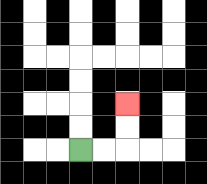{'start': '[3, 6]', 'end': '[5, 4]', 'path_directions': 'R,R,U,U', 'path_coordinates': '[[3, 6], [4, 6], [5, 6], [5, 5], [5, 4]]'}